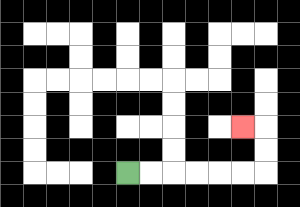{'start': '[5, 7]', 'end': '[10, 5]', 'path_directions': 'R,R,R,R,R,R,U,U,L', 'path_coordinates': '[[5, 7], [6, 7], [7, 7], [8, 7], [9, 7], [10, 7], [11, 7], [11, 6], [11, 5], [10, 5]]'}